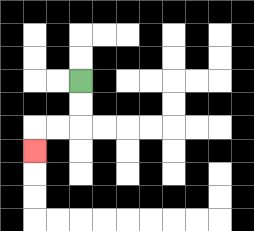{'start': '[3, 3]', 'end': '[1, 6]', 'path_directions': 'D,D,L,L,D', 'path_coordinates': '[[3, 3], [3, 4], [3, 5], [2, 5], [1, 5], [1, 6]]'}